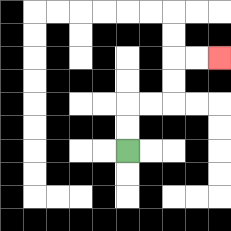{'start': '[5, 6]', 'end': '[9, 2]', 'path_directions': 'U,U,R,R,U,U,R,R', 'path_coordinates': '[[5, 6], [5, 5], [5, 4], [6, 4], [7, 4], [7, 3], [7, 2], [8, 2], [9, 2]]'}